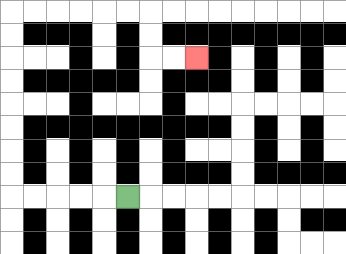{'start': '[5, 8]', 'end': '[8, 2]', 'path_directions': 'L,L,L,L,L,U,U,U,U,U,U,U,U,R,R,R,R,R,R,D,D,R,R', 'path_coordinates': '[[5, 8], [4, 8], [3, 8], [2, 8], [1, 8], [0, 8], [0, 7], [0, 6], [0, 5], [0, 4], [0, 3], [0, 2], [0, 1], [0, 0], [1, 0], [2, 0], [3, 0], [4, 0], [5, 0], [6, 0], [6, 1], [6, 2], [7, 2], [8, 2]]'}